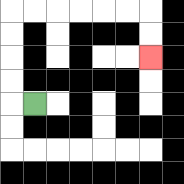{'start': '[1, 4]', 'end': '[6, 2]', 'path_directions': 'L,U,U,U,U,R,R,R,R,R,R,D,D', 'path_coordinates': '[[1, 4], [0, 4], [0, 3], [0, 2], [0, 1], [0, 0], [1, 0], [2, 0], [3, 0], [4, 0], [5, 0], [6, 0], [6, 1], [6, 2]]'}